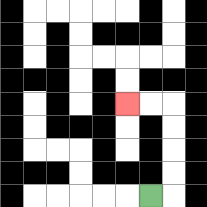{'start': '[6, 8]', 'end': '[5, 4]', 'path_directions': 'R,U,U,U,U,L,L', 'path_coordinates': '[[6, 8], [7, 8], [7, 7], [7, 6], [7, 5], [7, 4], [6, 4], [5, 4]]'}